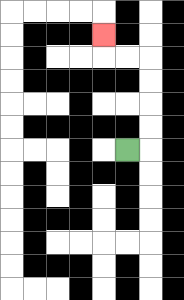{'start': '[5, 6]', 'end': '[4, 1]', 'path_directions': 'R,U,U,U,U,L,L,U', 'path_coordinates': '[[5, 6], [6, 6], [6, 5], [6, 4], [6, 3], [6, 2], [5, 2], [4, 2], [4, 1]]'}